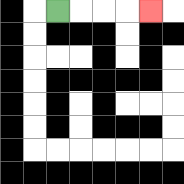{'start': '[2, 0]', 'end': '[6, 0]', 'path_directions': 'R,R,R,R', 'path_coordinates': '[[2, 0], [3, 0], [4, 0], [5, 0], [6, 0]]'}